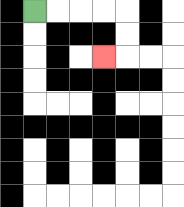{'start': '[1, 0]', 'end': '[4, 2]', 'path_directions': 'R,R,R,R,D,D,L', 'path_coordinates': '[[1, 0], [2, 0], [3, 0], [4, 0], [5, 0], [5, 1], [5, 2], [4, 2]]'}